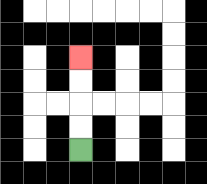{'start': '[3, 6]', 'end': '[3, 2]', 'path_directions': 'U,U,U,U', 'path_coordinates': '[[3, 6], [3, 5], [3, 4], [3, 3], [3, 2]]'}